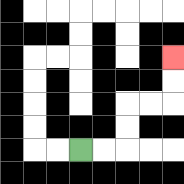{'start': '[3, 6]', 'end': '[7, 2]', 'path_directions': 'R,R,U,U,R,R,U,U', 'path_coordinates': '[[3, 6], [4, 6], [5, 6], [5, 5], [5, 4], [6, 4], [7, 4], [7, 3], [7, 2]]'}